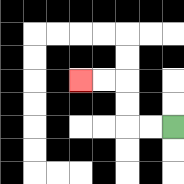{'start': '[7, 5]', 'end': '[3, 3]', 'path_directions': 'L,L,U,U,L,L', 'path_coordinates': '[[7, 5], [6, 5], [5, 5], [5, 4], [5, 3], [4, 3], [3, 3]]'}